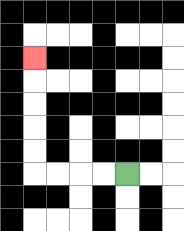{'start': '[5, 7]', 'end': '[1, 2]', 'path_directions': 'L,L,L,L,U,U,U,U,U', 'path_coordinates': '[[5, 7], [4, 7], [3, 7], [2, 7], [1, 7], [1, 6], [1, 5], [1, 4], [1, 3], [1, 2]]'}